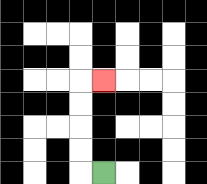{'start': '[4, 7]', 'end': '[4, 3]', 'path_directions': 'L,U,U,U,U,R', 'path_coordinates': '[[4, 7], [3, 7], [3, 6], [3, 5], [3, 4], [3, 3], [4, 3]]'}